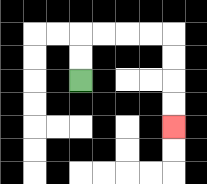{'start': '[3, 3]', 'end': '[7, 5]', 'path_directions': 'U,U,R,R,R,R,D,D,D,D', 'path_coordinates': '[[3, 3], [3, 2], [3, 1], [4, 1], [5, 1], [6, 1], [7, 1], [7, 2], [7, 3], [7, 4], [7, 5]]'}